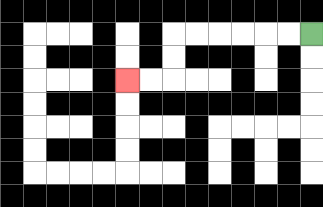{'start': '[13, 1]', 'end': '[5, 3]', 'path_directions': 'L,L,L,L,L,L,D,D,L,L', 'path_coordinates': '[[13, 1], [12, 1], [11, 1], [10, 1], [9, 1], [8, 1], [7, 1], [7, 2], [7, 3], [6, 3], [5, 3]]'}